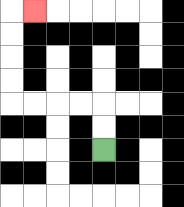{'start': '[4, 6]', 'end': '[1, 0]', 'path_directions': 'U,U,L,L,L,L,U,U,U,U,R', 'path_coordinates': '[[4, 6], [4, 5], [4, 4], [3, 4], [2, 4], [1, 4], [0, 4], [0, 3], [0, 2], [0, 1], [0, 0], [1, 0]]'}